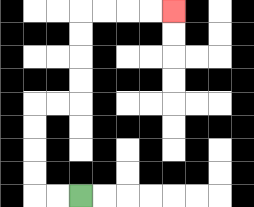{'start': '[3, 8]', 'end': '[7, 0]', 'path_directions': 'L,L,U,U,U,U,R,R,U,U,U,U,R,R,R,R', 'path_coordinates': '[[3, 8], [2, 8], [1, 8], [1, 7], [1, 6], [1, 5], [1, 4], [2, 4], [3, 4], [3, 3], [3, 2], [3, 1], [3, 0], [4, 0], [5, 0], [6, 0], [7, 0]]'}